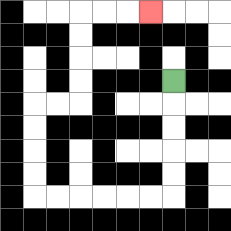{'start': '[7, 3]', 'end': '[6, 0]', 'path_directions': 'D,D,D,D,D,L,L,L,L,L,L,U,U,U,U,R,R,U,U,U,U,R,R,R', 'path_coordinates': '[[7, 3], [7, 4], [7, 5], [7, 6], [7, 7], [7, 8], [6, 8], [5, 8], [4, 8], [3, 8], [2, 8], [1, 8], [1, 7], [1, 6], [1, 5], [1, 4], [2, 4], [3, 4], [3, 3], [3, 2], [3, 1], [3, 0], [4, 0], [5, 0], [6, 0]]'}